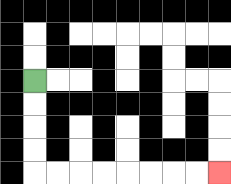{'start': '[1, 3]', 'end': '[9, 7]', 'path_directions': 'D,D,D,D,R,R,R,R,R,R,R,R', 'path_coordinates': '[[1, 3], [1, 4], [1, 5], [1, 6], [1, 7], [2, 7], [3, 7], [4, 7], [5, 7], [6, 7], [7, 7], [8, 7], [9, 7]]'}